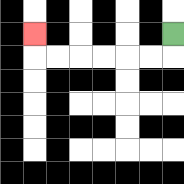{'start': '[7, 1]', 'end': '[1, 1]', 'path_directions': 'D,L,L,L,L,L,L,U', 'path_coordinates': '[[7, 1], [7, 2], [6, 2], [5, 2], [4, 2], [3, 2], [2, 2], [1, 2], [1, 1]]'}